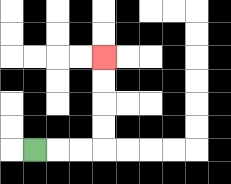{'start': '[1, 6]', 'end': '[4, 2]', 'path_directions': 'R,R,R,U,U,U,U', 'path_coordinates': '[[1, 6], [2, 6], [3, 6], [4, 6], [4, 5], [4, 4], [4, 3], [4, 2]]'}